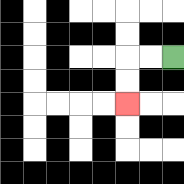{'start': '[7, 2]', 'end': '[5, 4]', 'path_directions': 'L,L,D,D', 'path_coordinates': '[[7, 2], [6, 2], [5, 2], [5, 3], [5, 4]]'}